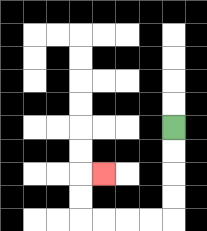{'start': '[7, 5]', 'end': '[4, 7]', 'path_directions': 'D,D,D,D,L,L,L,L,U,U,R', 'path_coordinates': '[[7, 5], [7, 6], [7, 7], [7, 8], [7, 9], [6, 9], [5, 9], [4, 9], [3, 9], [3, 8], [3, 7], [4, 7]]'}